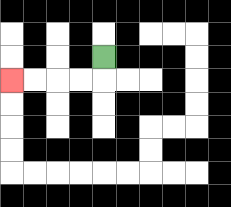{'start': '[4, 2]', 'end': '[0, 3]', 'path_directions': 'D,L,L,L,L', 'path_coordinates': '[[4, 2], [4, 3], [3, 3], [2, 3], [1, 3], [0, 3]]'}